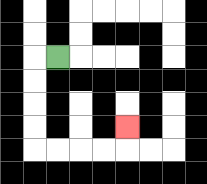{'start': '[2, 2]', 'end': '[5, 5]', 'path_directions': 'L,D,D,D,D,R,R,R,R,U', 'path_coordinates': '[[2, 2], [1, 2], [1, 3], [1, 4], [1, 5], [1, 6], [2, 6], [3, 6], [4, 6], [5, 6], [5, 5]]'}